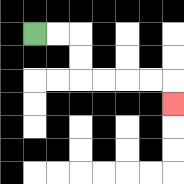{'start': '[1, 1]', 'end': '[7, 4]', 'path_directions': 'R,R,D,D,R,R,R,R,D', 'path_coordinates': '[[1, 1], [2, 1], [3, 1], [3, 2], [3, 3], [4, 3], [5, 3], [6, 3], [7, 3], [7, 4]]'}